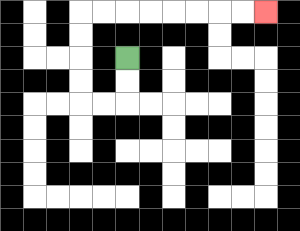{'start': '[5, 2]', 'end': '[11, 0]', 'path_directions': 'D,D,L,L,U,U,U,U,R,R,R,R,R,R,R,R', 'path_coordinates': '[[5, 2], [5, 3], [5, 4], [4, 4], [3, 4], [3, 3], [3, 2], [3, 1], [3, 0], [4, 0], [5, 0], [6, 0], [7, 0], [8, 0], [9, 0], [10, 0], [11, 0]]'}